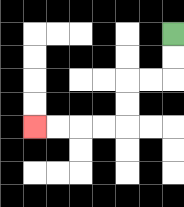{'start': '[7, 1]', 'end': '[1, 5]', 'path_directions': 'D,D,L,L,D,D,L,L,L,L', 'path_coordinates': '[[7, 1], [7, 2], [7, 3], [6, 3], [5, 3], [5, 4], [5, 5], [4, 5], [3, 5], [2, 5], [1, 5]]'}